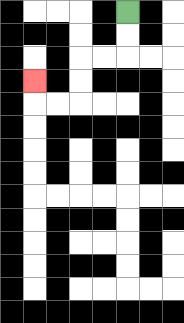{'start': '[5, 0]', 'end': '[1, 3]', 'path_directions': 'D,D,L,L,D,D,L,L,U', 'path_coordinates': '[[5, 0], [5, 1], [5, 2], [4, 2], [3, 2], [3, 3], [3, 4], [2, 4], [1, 4], [1, 3]]'}